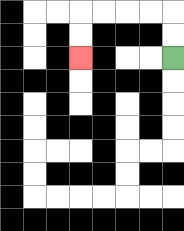{'start': '[7, 2]', 'end': '[3, 2]', 'path_directions': 'U,U,L,L,L,L,D,D', 'path_coordinates': '[[7, 2], [7, 1], [7, 0], [6, 0], [5, 0], [4, 0], [3, 0], [3, 1], [3, 2]]'}